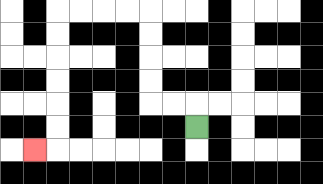{'start': '[8, 5]', 'end': '[1, 6]', 'path_directions': 'U,L,L,U,U,U,U,L,L,L,L,D,D,D,D,D,D,L', 'path_coordinates': '[[8, 5], [8, 4], [7, 4], [6, 4], [6, 3], [6, 2], [6, 1], [6, 0], [5, 0], [4, 0], [3, 0], [2, 0], [2, 1], [2, 2], [2, 3], [2, 4], [2, 5], [2, 6], [1, 6]]'}